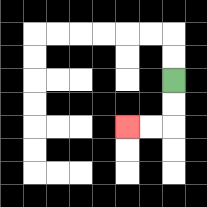{'start': '[7, 3]', 'end': '[5, 5]', 'path_directions': 'D,D,L,L', 'path_coordinates': '[[7, 3], [7, 4], [7, 5], [6, 5], [5, 5]]'}